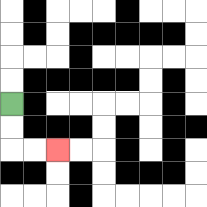{'start': '[0, 4]', 'end': '[2, 6]', 'path_directions': 'D,D,R,R', 'path_coordinates': '[[0, 4], [0, 5], [0, 6], [1, 6], [2, 6]]'}